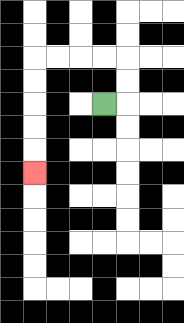{'start': '[4, 4]', 'end': '[1, 7]', 'path_directions': 'R,U,U,L,L,L,L,D,D,D,D,D', 'path_coordinates': '[[4, 4], [5, 4], [5, 3], [5, 2], [4, 2], [3, 2], [2, 2], [1, 2], [1, 3], [1, 4], [1, 5], [1, 6], [1, 7]]'}